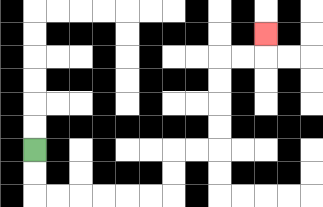{'start': '[1, 6]', 'end': '[11, 1]', 'path_directions': 'D,D,R,R,R,R,R,R,U,U,R,R,U,U,U,U,R,R,U', 'path_coordinates': '[[1, 6], [1, 7], [1, 8], [2, 8], [3, 8], [4, 8], [5, 8], [6, 8], [7, 8], [7, 7], [7, 6], [8, 6], [9, 6], [9, 5], [9, 4], [9, 3], [9, 2], [10, 2], [11, 2], [11, 1]]'}